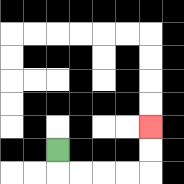{'start': '[2, 6]', 'end': '[6, 5]', 'path_directions': 'D,R,R,R,R,U,U', 'path_coordinates': '[[2, 6], [2, 7], [3, 7], [4, 7], [5, 7], [6, 7], [6, 6], [6, 5]]'}